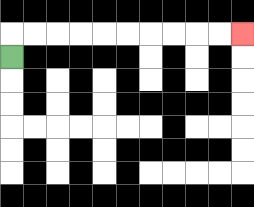{'start': '[0, 2]', 'end': '[10, 1]', 'path_directions': 'U,R,R,R,R,R,R,R,R,R,R', 'path_coordinates': '[[0, 2], [0, 1], [1, 1], [2, 1], [3, 1], [4, 1], [5, 1], [6, 1], [7, 1], [8, 1], [9, 1], [10, 1]]'}